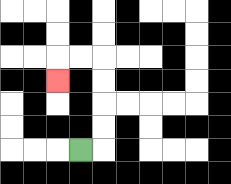{'start': '[3, 6]', 'end': '[2, 3]', 'path_directions': 'R,U,U,U,U,L,L,D', 'path_coordinates': '[[3, 6], [4, 6], [4, 5], [4, 4], [4, 3], [4, 2], [3, 2], [2, 2], [2, 3]]'}